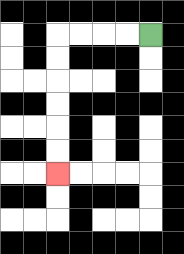{'start': '[6, 1]', 'end': '[2, 7]', 'path_directions': 'L,L,L,L,D,D,D,D,D,D', 'path_coordinates': '[[6, 1], [5, 1], [4, 1], [3, 1], [2, 1], [2, 2], [2, 3], [2, 4], [2, 5], [2, 6], [2, 7]]'}